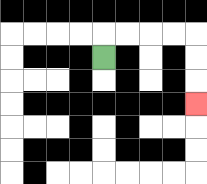{'start': '[4, 2]', 'end': '[8, 4]', 'path_directions': 'U,R,R,R,R,D,D,D', 'path_coordinates': '[[4, 2], [4, 1], [5, 1], [6, 1], [7, 1], [8, 1], [8, 2], [8, 3], [8, 4]]'}